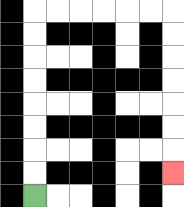{'start': '[1, 8]', 'end': '[7, 7]', 'path_directions': 'U,U,U,U,U,U,U,U,R,R,R,R,R,R,D,D,D,D,D,D,D', 'path_coordinates': '[[1, 8], [1, 7], [1, 6], [1, 5], [1, 4], [1, 3], [1, 2], [1, 1], [1, 0], [2, 0], [3, 0], [4, 0], [5, 0], [6, 0], [7, 0], [7, 1], [7, 2], [7, 3], [7, 4], [7, 5], [7, 6], [7, 7]]'}